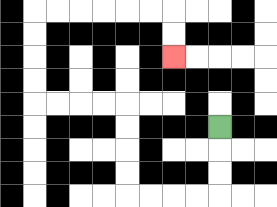{'start': '[9, 5]', 'end': '[7, 2]', 'path_directions': 'D,D,D,L,L,L,L,U,U,U,U,L,L,L,L,U,U,U,U,R,R,R,R,R,R,D,D', 'path_coordinates': '[[9, 5], [9, 6], [9, 7], [9, 8], [8, 8], [7, 8], [6, 8], [5, 8], [5, 7], [5, 6], [5, 5], [5, 4], [4, 4], [3, 4], [2, 4], [1, 4], [1, 3], [1, 2], [1, 1], [1, 0], [2, 0], [3, 0], [4, 0], [5, 0], [6, 0], [7, 0], [7, 1], [7, 2]]'}